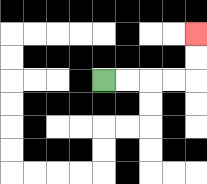{'start': '[4, 3]', 'end': '[8, 1]', 'path_directions': 'R,R,R,R,U,U', 'path_coordinates': '[[4, 3], [5, 3], [6, 3], [7, 3], [8, 3], [8, 2], [8, 1]]'}